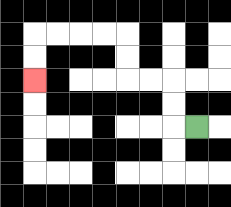{'start': '[8, 5]', 'end': '[1, 3]', 'path_directions': 'L,U,U,L,L,U,U,L,L,L,L,D,D', 'path_coordinates': '[[8, 5], [7, 5], [7, 4], [7, 3], [6, 3], [5, 3], [5, 2], [5, 1], [4, 1], [3, 1], [2, 1], [1, 1], [1, 2], [1, 3]]'}